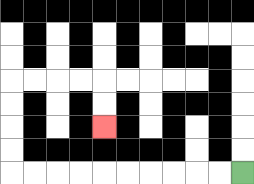{'start': '[10, 7]', 'end': '[4, 5]', 'path_directions': 'L,L,L,L,L,L,L,L,L,L,U,U,U,U,R,R,R,R,D,D', 'path_coordinates': '[[10, 7], [9, 7], [8, 7], [7, 7], [6, 7], [5, 7], [4, 7], [3, 7], [2, 7], [1, 7], [0, 7], [0, 6], [0, 5], [0, 4], [0, 3], [1, 3], [2, 3], [3, 3], [4, 3], [4, 4], [4, 5]]'}